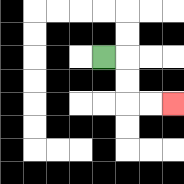{'start': '[4, 2]', 'end': '[7, 4]', 'path_directions': 'R,D,D,R,R', 'path_coordinates': '[[4, 2], [5, 2], [5, 3], [5, 4], [6, 4], [7, 4]]'}